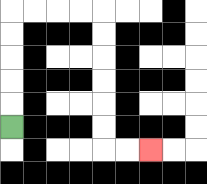{'start': '[0, 5]', 'end': '[6, 6]', 'path_directions': 'U,U,U,U,U,R,R,R,R,D,D,D,D,D,D,R,R', 'path_coordinates': '[[0, 5], [0, 4], [0, 3], [0, 2], [0, 1], [0, 0], [1, 0], [2, 0], [3, 0], [4, 0], [4, 1], [4, 2], [4, 3], [4, 4], [4, 5], [4, 6], [5, 6], [6, 6]]'}